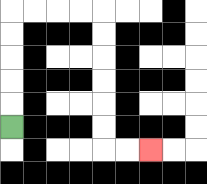{'start': '[0, 5]', 'end': '[6, 6]', 'path_directions': 'U,U,U,U,U,R,R,R,R,D,D,D,D,D,D,R,R', 'path_coordinates': '[[0, 5], [0, 4], [0, 3], [0, 2], [0, 1], [0, 0], [1, 0], [2, 0], [3, 0], [4, 0], [4, 1], [4, 2], [4, 3], [4, 4], [4, 5], [4, 6], [5, 6], [6, 6]]'}